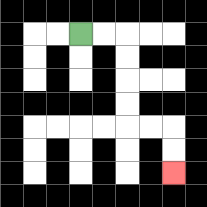{'start': '[3, 1]', 'end': '[7, 7]', 'path_directions': 'R,R,D,D,D,D,R,R,D,D', 'path_coordinates': '[[3, 1], [4, 1], [5, 1], [5, 2], [5, 3], [5, 4], [5, 5], [6, 5], [7, 5], [7, 6], [7, 7]]'}